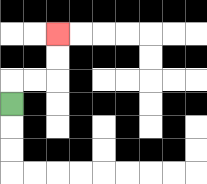{'start': '[0, 4]', 'end': '[2, 1]', 'path_directions': 'U,R,R,U,U', 'path_coordinates': '[[0, 4], [0, 3], [1, 3], [2, 3], [2, 2], [2, 1]]'}